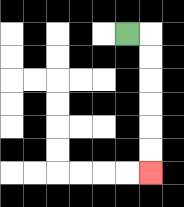{'start': '[5, 1]', 'end': '[6, 7]', 'path_directions': 'R,D,D,D,D,D,D', 'path_coordinates': '[[5, 1], [6, 1], [6, 2], [6, 3], [6, 4], [6, 5], [6, 6], [6, 7]]'}